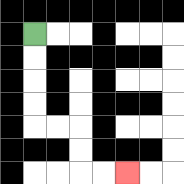{'start': '[1, 1]', 'end': '[5, 7]', 'path_directions': 'D,D,D,D,R,R,D,D,R,R', 'path_coordinates': '[[1, 1], [1, 2], [1, 3], [1, 4], [1, 5], [2, 5], [3, 5], [3, 6], [3, 7], [4, 7], [5, 7]]'}